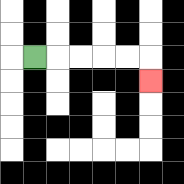{'start': '[1, 2]', 'end': '[6, 3]', 'path_directions': 'R,R,R,R,R,D', 'path_coordinates': '[[1, 2], [2, 2], [3, 2], [4, 2], [5, 2], [6, 2], [6, 3]]'}